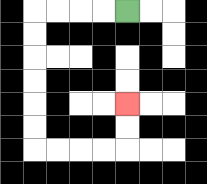{'start': '[5, 0]', 'end': '[5, 4]', 'path_directions': 'L,L,L,L,D,D,D,D,D,D,R,R,R,R,U,U', 'path_coordinates': '[[5, 0], [4, 0], [3, 0], [2, 0], [1, 0], [1, 1], [1, 2], [1, 3], [1, 4], [1, 5], [1, 6], [2, 6], [3, 6], [4, 6], [5, 6], [5, 5], [5, 4]]'}